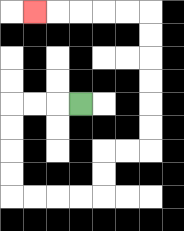{'start': '[3, 4]', 'end': '[1, 0]', 'path_directions': 'L,L,L,D,D,D,D,R,R,R,R,U,U,R,R,U,U,U,U,U,U,L,L,L,L,L', 'path_coordinates': '[[3, 4], [2, 4], [1, 4], [0, 4], [0, 5], [0, 6], [0, 7], [0, 8], [1, 8], [2, 8], [3, 8], [4, 8], [4, 7], [4, 6], [5, 6], [6, 6], [6, 5], [6, 4], [6, 3], [6, 2], [6, 1], [6, 0], [5, 0], [4, 0], [3, 0], [2, 0], [1, 0]]'}